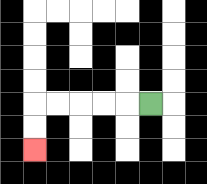{'start': '[6, 4]', 'end': '[1, 6]', 'path_directions': 'L,L,L,L,L,D,D', 'path_coordinates': '[[6, 4], [5, 4], [4, 4], [3, 4], [2, 4], [1, 4], [1, 5], [1, 6]]'}